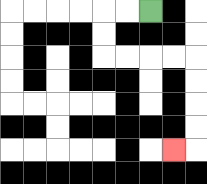{'start': '[6, 0]', 'end': '[7, 6]', 'path_directions': 'L,L,D,D,R,R,R,R,D,D,D,D,L', 'path_coordinates': '[[6, 0], [5, 0], [4, 0], [4, 1], [4, 2], [5, 2], [6, 2], [7, 2], [8, 2], [8, 3], [8, 4], [8, 5], [8, 6], [7, 6]]'}